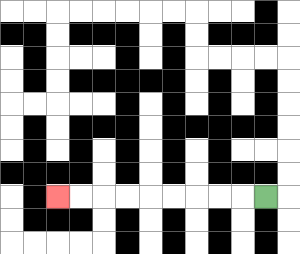{'start': '[11, 8]', 'end': '[2, 8]', 'path_directions': 'L,L,L,L,L,L,L,L,L', 'path_coordinates': '[[11, 8], [10, 8], [9, 8], [8, 8], [7, 8], [6, 8], [5, 8], [4, 8], [3, 8], [2, 8]]'}